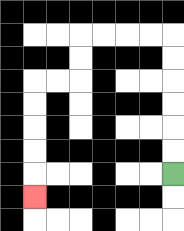{'start': '[7, 7]', 'end': '[1, 8]', 'path_directions': 'U,U,U,U,U,U,L,L,L,L,D,D,L,L,D,D,D,D,D', 'path_coordinates': '[[7, 7], [7, 6], [7, 5], [7, 4], [7, 3], [7, 2], [7, 1], [6, 1], [5, 1], [4, 1], [3, 1], [3, 2], [3, 3], [2, 3], [1, 3], [1, 4], [1, 5], [1, 6], [1, 7], [1, 8]]'}